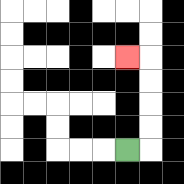{'start': '[5, 6]', 'end': '[5, 2]', 'path_directions': 'R,U,U,U,U,L', 'path_coordinates': '[[5, 6], [6, 6], [6, 5], [6, 4], [6, 3], [6, 2], [5, 2]]'}